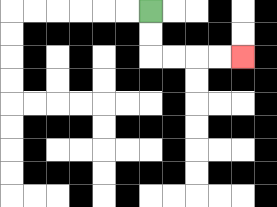{'start': '[6, 0]', 'end': '[10, 2]', 'path_directions': 'D,D,R,R,R,R', 'path_coordinates': '[[6, 0], [6, 1], [6, 2], [7, 2], [8, 2], [9, 2], [10, 2]]'}